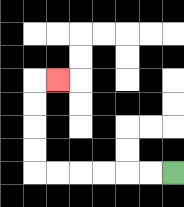{'start': '[7, 7]', 'end': '[2, 3]', 'path_directions': 'L,L,L,L,L,L,U,U,U,U,R', 'path_coordinates': '[[7, 7], [6, 7], [5, 7], [4, 7], [3, 7], [2, 7], [1, 7], [1, 6], [1, 5], [1, 4], [1, 3], [2, 3]]'}